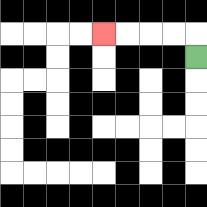{'start': '[8, 2]', 'end': '[4, 1]', 'path_directions': 'U,L,L,L,L', 'path_coordinates': '[[8, 2], [8, 1], [7, 1], [6, 1], [5, 1], [4, 1]]'}